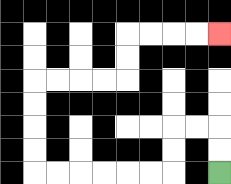{'start': '[9, 7]', 'end': '[9, 1]', 'path_directions': 'U,U,L,L,D,D,L,L,L,L,L,L,U,U,U,U,R,R,R,R,U,U,R,R,R,R', 'path_coordinates': '[[9, 7], [9, 6], [9, 5], [8, 5], [7, 5], [7, 6], [7, 7], [6, 7], [5, 7], [4, 7], [3, 7], [2, 7], [1, 7], [1, 6], [1, 5], [1, 4], [1, 3], [2, 3], [3, 3], [4, 3], [5, 3], [5, 2], [5, 1], [6, 1], [7, 1], [8, 1], [9, 1]]'}